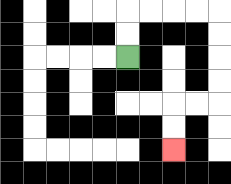{'start': '[5, 2]', 'end': '[7, 6]', 'path_directions': 'U,U,R,R,R,R,D,D,D,D,L,L,D,D', 'path_coordinates': '[[5, 2], [5, 1], [5, 0], [6, 0], [7, 0], [8, 0], [9, 0], [9, 1], [9, 2], [9, 3], [9, 4], [8, 4], [7, 4], [7, 5], [7, 6]]'}